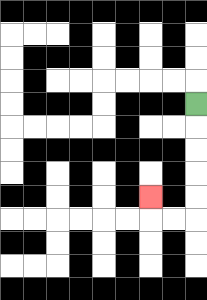{'start': '[8, 4]', 'end': '[6, 8]', 'path_directions': 'D,D,D,D,D,L,L,U', 'path_coordinates': '[[8, 4], [8, 5], [8, 6], [8, 7], [8, 8], [8, 9], [7, 9], [6, 9], [6, 8]]'}